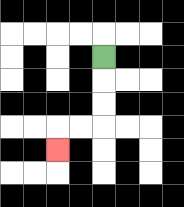{'start': '[4, 2]', 'end': '[2, 6]', 'path_directions': 'D,D,D,L,L,D', 'path_coordinates': '[[4, 2], [4, 3], [4, 4], [4, 5], [3, 5], [2, 5], [2, 6]]'}